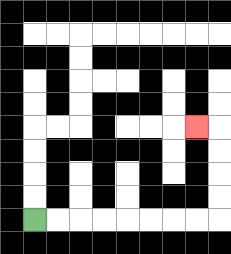{'start': '[1, 9]', 'end': '[8, 5]', 'path_directions': 'R,R,R,R,R,R,R,R,U,U,U,U,L', 'path_coordinates': '[[1, 9], [2, 9], [3, 9], [4, 9], [5, 9], [6, 9], [7, 9], [8, 9], [9, 9], [9, 8], [9, 7], [9, 6], [9, 5], [8, 5]]'}